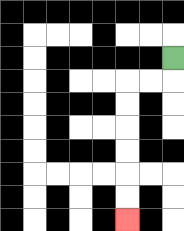{'start': '[7, 2]', 'end': '[5, 9]', 'path_directions': 'D,L,L,D,D,D,D,D,D', 'path_coordinates': '[[7, 2], [7, 3], [6, 3], [5, 3], [5, 4], [5, 5], [5, 6], [5, 7], [5, 8], [5, 9]]'}